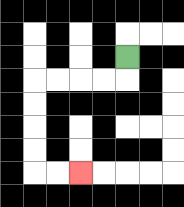{'start': '[5, 2]', 'end': '[3, 7]', 'path_directions': 'D,L,L,L,L,D,D,D,D,R,R', 'path_coordinates': '[[5, 2], [5, 3], [4, 3], [3, 3], [2, 3], [1, 3], [1, 4], [1, 5], [1, 6], [1, 7], [2, 7], [3, 7]]'}